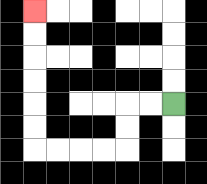{'start': '[7, 4]', 'end': '[1, 0]', 'path_directions': 'L,L,D,D,L,L,L,L,U,U,U,U,U,U', 'path_coordinates': '[[7, 4], [6, 4], [5, 4], [5, 5], [5, 6], [4, 6], [3, 6], [2, 6], [1, 6], [1, 5], [1, 4], [1, 3], [1, 2], [1, 1], [1, 0]]'}